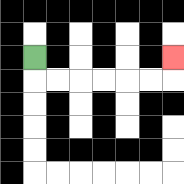{'start': '[1, 2]', 'end': '[7, 2]', 'path_directions': 'D,R,R,R,R,R,R,U', 'path_coordinates': '[[1, 2], [1, 3], [2, 3], [3, 3], [4, 3], [5, 3], [6, 3], [7, 3], [7, 2]]'}